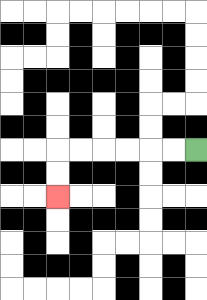{'start': '[8, 6]', 'end': '[2, 8]', 'path_directions': 'L,L,L,L,L,L,D,D', 'path_coordinates': '[[8, 6], [7, 6], [6, 6], [5, 6], [4, 6], [3, 6], [2, 6], [2, 7], [2, 8]]'}